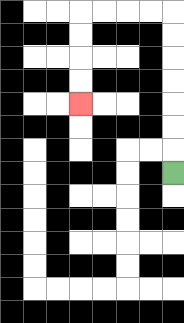{'start': '[7, 7]', 'end': '[3, 4]', 'path_directions': 'U,U,U,U,U,U,U,L,L,L,L,D,D,D,D', 'path_coordinates': '[[7, 7], [7, 6], [7, 5], [7, 4], [7, 3], [7, 2], [7, 1], [7, 0], [6, 0], [5, 0], [4, 0], [3, 0], [3, 1], [3, 2], [3, 3], [3, 4]]'}